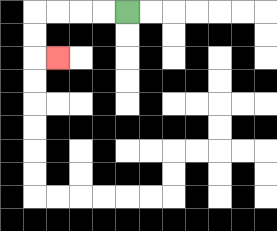{'start': '[5, 0]', 'end': '[2, 2]', 'path_directions': 'L,L,L,L,D,D,R', 'path_coordinates': '[[5, 0], [4, 0], [3, 0], [2, 0], [1, 0], [1, 1], [1, 2], [2, 2]]'}